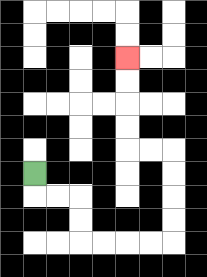{'start': '[1, 7]', 'end': '[5, 2]', 'path_directions': 'D,R,R,D,D,R,R,R,R,U,U,U,U,L,L,U,U,U,U', 'path_coordinates': '[[1, 7], [1, 8], [2, 8], [3, 8], [3, 9], [3, 10], [4, 10], [5, 10], [6, 10], [7, 10], [7, 9], [7, 8], [7, 7], [7, 6], [6, 6], [5, 6], [5, 5], [5, 4], [5, 3], [5, 2]]'}